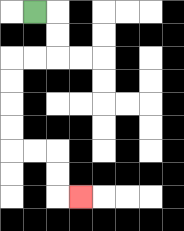{'start': '[1, 0]', 'end': '[3, 8]', 'path_directions': 'R,D,D,L,L,D,D,D,D,R,R,D,D,R', 'path_coordinates': '[[1, 0], [2, 0], [2, 1], [2, 2], [1, 2], [0, 2], [0, 3], [0, 4], [0, 5], [0, 6], [1, 6], [2, 6], [2, 7], [2, 8], [3, 8]]'}